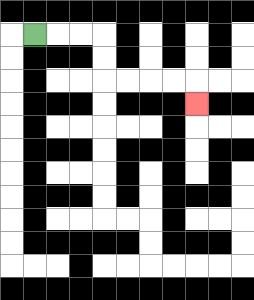{'start': '[1, 1]', 'end': '[8, 4]', 'path_directions': 'R,R,R,D,D,R,R,R,R,D', 'path_coordinates': '[[1, 1], [2, 1], [3, 1], [4, 1], [4, 2], [4, 3], [5, 3], [6, 3], [7, 3], [8, 3], [8, 4]]'}